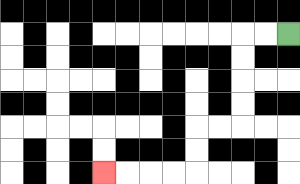{'start': '[12, 1]', 'end': '[4, 7]', 'path_directions': 'L,L,D,D,D,D,L,L,D,D,L,L,L,L', 'path_coordinates': '[[12, 1], [11, 1], [10, 1], [10, 2], [10, 3], [10, 4], [10, 5], [9, 5], [8, 5], [8, 6], [8, 7], [7, 7], [6, 7], [5, 7], [4, 7]]'}